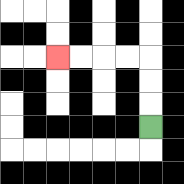{'start': '[6, 5]', 'end': '[2, 2]', 'path_directions': 'U,U,U,L,L,L,L', 'path_coordinates': '[[6, 5], [6, 4], [6, 3], [6, 2], [5, 2], [4, 2], [3, 2], [2, 2]]'}